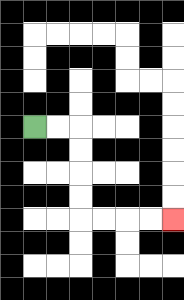{'start': '[1, 5]', 'end': '[7, 9]', 'path_directions': 'R,R,D,D,D,D,R,R,R,R', 'path_coordinates': '[[1, 5], [2, 5], [3, 5], [3, 6], [3, 7], [3, 8], [3, 9], [4, 9], [5, 9], [6, 9], [7, 9]]'}